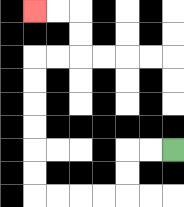{'start': '[7, 6]', 'end': '[1, 0]', 'path_directions': 'L,L,D,D,L,L,L,L,U,U,U,U,U,U,R,R,U,U,L,L', 'path_coordinates': '[[7, 6], [6, 6], [5, 6], [5, 7], [5, 8], [4, 8], [3, 8], [2, 8], [1, 8], [1, 7], [1, 6], [1, 5], [1, 4], [1, 3], [1, 2], [2, 2], [3, 2], [3, 1], [3, 0], [2, 0], [1, 0]]'}